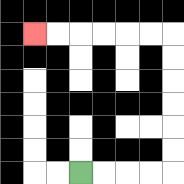{'start': '[3, 7]', 'end': '[1, 1]', 'path_directions': 'R,R,R,R,U,U,U,U,U,U,L,L,L,L,L,L', 'path_coordinates': '[[3, 7], [4, 7], [5, 7], [6, 7], [7, 7], [7, 6], [7, 5], [7, 4], [7, 3], [7, 2], [7, 1], [6, 1], [5, 1], [4, 1], [3, 1], [2, 1], [1, 1]]'}